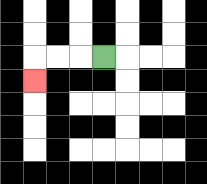{'start': '[4, 2]', 'end': '[1, 3]', 'path_directions': 'L,L,L,D', 'path_coordinates': '[[4, 2], [3, 2], [2, 2], [1, 2], [1, 3]]'}